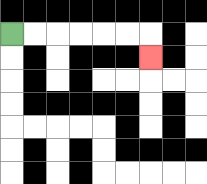{'start': '[0, 1]', 'end': '[6, 2]', 'path_directions': 'R,R,R,R,R,R,D', 'path_coordinates': '[[0, 1], [1, 1], [2, 1], [3, 1], [4, 1], [5, 1], [6, 1], [6, 2]]'}